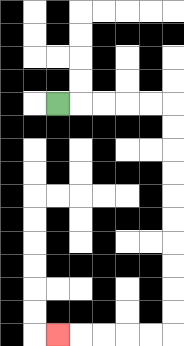{'start': '[2, 4]', 'end': '[2, 14]', 'path_directions': 'R,R,R,R,R,D,D,D,D,D,D,D,D,D,D,L,L,L,L,L', 'path_coordinates': '[[2, 4], [3, 4], [4, 4], [5, 4], [6, 4], [7, 4], [7, 5], [7, 6], [7, 7], [7, 8], [7, 9], [7, 10], [7, 11], [7, 12], [7, 13], [7, 14], [6, 14], [5, 14], [4, 14], [3, 14], [2, 14]]'}